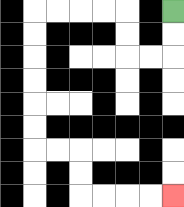{'start': '[7, 0]', 'end': '[7, 8]', 'path_directions': 'D,D,L,L,U,U,L,L,L,L,D,D,D,D,D,D,R,R,D,D,R,R,R,R', 'path_coordinates': '[[7, 0], [7, 1], [7, 2], [6, 2], [5, 2], [5, 1], [5, 0], [4, 0], [3, 0], [2, 0], [1, 0], [1, 1], [1, 2], [1, 3], [1, 4], [1, 5], [1, 6], [2, 6], [3, 6], [3, 7], [3, 8], [4, 8], [5, 8], [6, 8], [7, 8]]'}